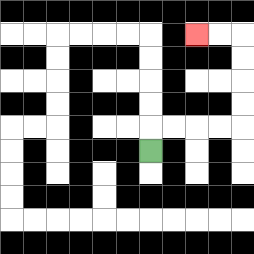{'start': '[6, 6]', 'end': '[8, 1]', 'path_directions': 'U,R,R,R,R,U,U,U,U,L,L', 'path_coordinates': '[[6, 6], [6, 5], [7, 5], [8, 5], [9, 5], [10, 5], [10, 4], [10, 3], [10, 2], [10, 1], [9, 1], [8, 1]]'}